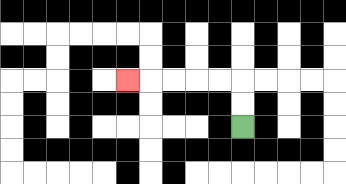{'start': '[10, 5]', 'end': '[5, 3]', 'path_directions': 'U,U,L,L,L,L,L', 'path_coordinates': '[[10, 5], [10, 4], [10, 3], [9, 3], [8, 3], [7, 3], [6, 3], [5, 3]]'}